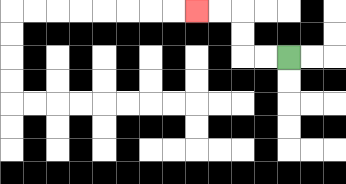{'start': '[12, 2]', 'end': '[8, 0]', 'path_directions': 'L,L,U,U,L,L', 'path_coordinates': '[[12, 2], [11, 2], [10, 2], [10, 1], [10, 0], [9, 0], [8, 0]]'}